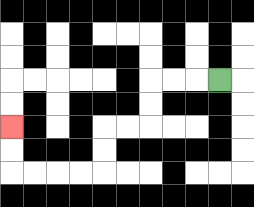{'start': '[9, 3]', 'end': '[0, 5]', 'path_directions': 'L,L,L,D,D,L,L,D,D,L,L,L,L,U,U', 'path_coordinates': '[[9, 3], [8, 3], [7, 3], [6, 3], [6, 4], [6, 5], [5, 5], [4, 5], [4, 6], [4, 7], [3, 7], [2, 7], [1, 7], [0, 7], [0, 6], [0, 5]]'}